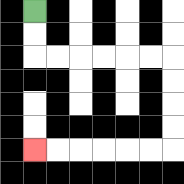{'start': '[1, 0]', 'end': '[1, 6]', 'path_directions': 'D,D,R,R,R,R,R,R,D,D,D,D,L,L,L,L,L,L', 'path_coordinates': '[[1, 0], [1, 1], [1, 2], [2, 2], [3, 2], [4, 2], [5, 2], [6, 2], [7, 2], [7, 3], [7, 4], [7, 5], [7, 6], [6, 6], [5, 6], [4, 6], [3, 6], [2, 6], [1, 6]]'}